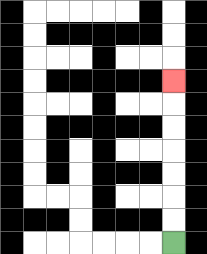{'start': '[7, 10]', 'end': '[7, 3]', 'path_directions': 'U,U,U,U,U,U,U', 'path_coordinates': '[[7, 10], [7, 9], [7, 8], [7, 7], [7, 6], [7, 5], [7, 4], [7, 3]]'}